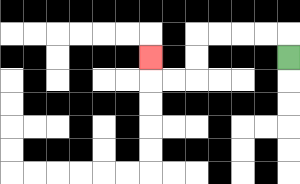{'start': '[12, 2]', 'end': '[6, 2]', 'path_directions': 'U,L,L,L,L,D,D,L,L,U', 'path_coordinates': '[[12, 2], [12, 1], [11, 1], [10, 1], [9, 1], [8, 1], [8, 2], [8, 3], [7, 3], [6, 3], [6, 2]]'}